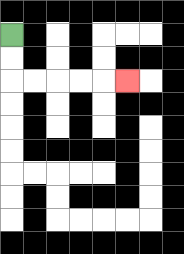{'start': '[0, 1]', 'end': '[5, 3]', 'path_directions': 'D,D,R,R,R,R,R', 'path_coordinates': '[[0, 1], [0, 2], [0, 3], [1, 3], [2, 3], [3, 3], [4, 3], [5, 3]]'}